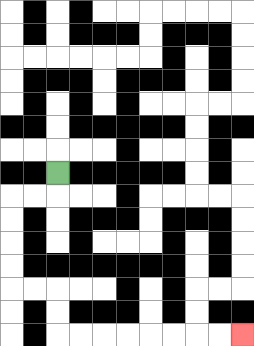{'start': '[2, 7]', 'end': '[10, 14]', 'path_directions': 'D,L,L,D,D,D,D,R,R,D,D,R,R,R,R,R,R,R,R', 'path_coordinates': '[[2, 7], [2, 8], [1, 8], [0, 8], [0, 9], [0, 10], [0, 11], [0, 12], [1, 12], [2, 12], [2, 13], [2, 14], [3, 14], [4, 14], [5, 14], [6, 14], [7, 14], [8, 14], [9, 14], [10, 14]]'}